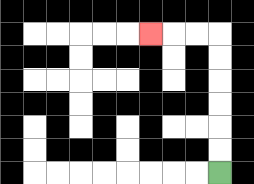{'start': '[9, 7]', 'end': '[6, 1]', 'path_directions': 'U,U,U,U,U,U,L,L,L', 'path_coordinates': '[[9, 7], [9, 6], [9, 5], [9, 4], [9, 3], [9, 2], [9, 1], [8, 1], [7, 1], [6, 1]]'}